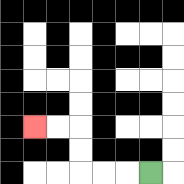{'start': '[6, 7]', 'end': '[1, 5]', 'path_directions': 'L,L,L,U,U,L,L', 'path_coordinates': '[[6, 7], [5, 7], [4, 7], [3, 7], [3, 6], [3, 5], [2, 5], [1, 5]]'}